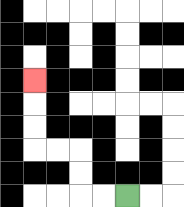{'start': '[5, 8]', 'end': '[1, 3]', 'path_directions': 'L,L,U,U,L,L,U,U,U', 'path_coordinates': '[[5, 8], [4, 8], [3, 8], [3, 7], [3, 6], [2, 6], [1, 6], [1, 5], [1, 4], [1, 3]]'}